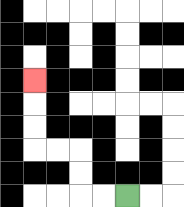{'start': '[5, 8]', 'end': '[1, 3]', 'path_directions': 'L,L,U,U,L,L,U,U,U', 'path_coordinates': '[[5, 8], [4, 8], [3, 8], [3, 7], [3, 6], [2, 6], [1, 6], [1, 5], [1, 4], [1, 3]]'}